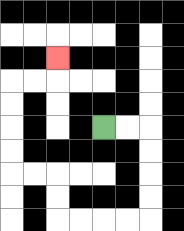{'start': '[4, 5]', 'end': '[2, 2]', 'path_directions': 'R,R,D,D,D,D,L,L,L,L,U,U,L,L,U,U,U,U,R,R,U', 'path_coordinates': '[[4, 5], [5, 5], [6, 5], [6, 6], [6, 7], [6, 8], [6, 9], [5, 9], [4, 9], [3, 9], [2, 9], [2, 8], [2, 7], [1, 7], [0, 7], [0, 6], [0, 5], [0, 4], [0, 3], [1, 3], [2, 3], [2, 2]]'}